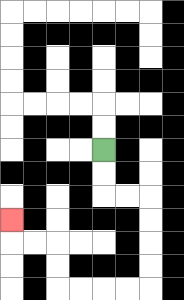{'start': '[4, 6]', 'end': '[0, 9]', 'path_directions': 'D,D,R,R,D,D,D,D,L,L,L,L,U,U,L,L,U', 'path_coordinates': '[[4, 6], [4, 7], [4, 8], [5, 8], [6, 8], [6, 9], [6, 10], [6, 11], [6, 12], [5, 12], [4, 12], [3, 12], [2, 12], [2, 11], [2, 10], [1, 10], [0, 10], [0, 9]]'}